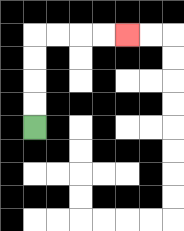{'start': '[1, 5]', 'end': '[5, 1]', 'path_directions': 'U,U,U,U,R,R,R,R', 'path_coordinates': '[[1, 5], [1, 4], [1, 3], [1, 2], [1, 1], [2, 1], [3, 1], [4, 1], [5, 1]]'}